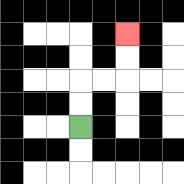{'start': '[3, 5]', 'end': '[5, 1]', 'path_directions': 'U,U,R,R,U,U', 'path_coordinates': '[[3, 5], [3, 4], [3, 3], [4, 3], [5, 3], [5, 2], [5, 1]]'}